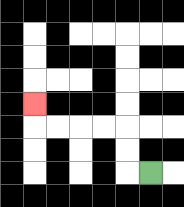{'start': '[6, 7]', 'end': '[1, 4]', 'path_directions': 'L,U,U,L,L,L,L,U', 'path_coordinates': '[[6, 7], [5, 7], [5, 6], [5, 5], [4, 5], [3, 5], [2, 5], [1, 5], [1, 4]]'}